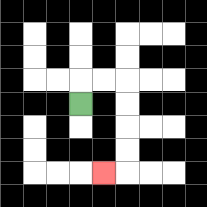{'start': '[3, 4]', 'end': '[4, 7]', 'path_directions': 'U,R,R,D,D,D,D,L', 'path_coordinates': '[[3, 4], [3, 3], [4, 3], [5, 3], [5, 4], [5, 5], [5, 6], [5, 7], [4, 7]]'}